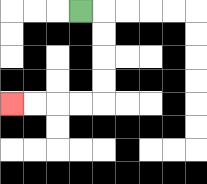{'start': '[3, 0]', 'end': '[0, 4]', 'path_directions': 'R,D,D,D,D,L,L,L,L', 'path_coordinates': '[[3, 0], [4, 0], [4, 1], [4, 2], [4, 3], [4, 4], [3, 4], [2, 4], [1, 4], [0, 4]]'}